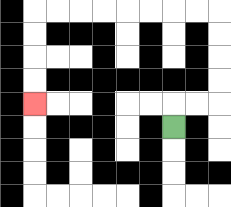{'start': '[7, 5]', 'end': '[1, 4]', 'path_directions': 'U,R,R,U,U,U,U,L,L,L,L,L,L,L,L,D,D,D,D', 'path_coordinates': '[[7, 5], [7, 4], [8, 4], [9, 4], [9, 3], [9, 2], [9, 1], [9, 0], [8, 0], [7, 0], [6, 0], [5, 0], [4, 0], [3, 0], [2, 0], [1, 0], [1, 1], [1, 2], [1, 3], [1, 4]]'}